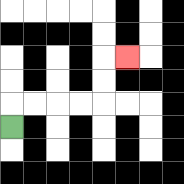{'start': '[0, 5]', 'end': '[5, 2]', 'path_directions': 'U,R,R,R,R,U,U,R', 'path_coordinates': '[[0, 5], [0, 4], [1, 4], [2, 4], [3, 4], [4, 4], [4, 3], [4, 2], [5, 2]]'}